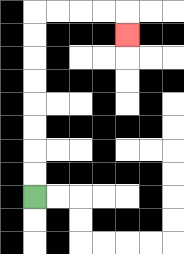{'start': '[1, 8]', 'end': '[5, 1]', 'path_directions': 'U,U,U,U,U,U,U,U,R,R,R,R,D', 'path_coordinates': '[[1, 8], [1, 7], [1, 6], [1, 5], [1, 4], [1, 3], [1, 2], [1, 1], [1, 0], [2, 0], [3, 0], [4, 0], [5, 0], [5, 1]]'}